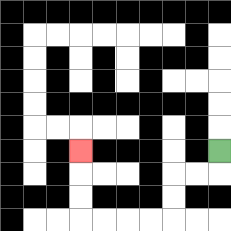{'start': '[9, 6]', 'end': '[3, 6]', 'path_directions': 'D,L,L,D,D,L,L,L,L,U,U,U', 'path_coordinates': '[[9, 6], [9, 7], [8, 7], [7, 7], [7, 8], [7, 9], [6, 9], [5, 9], [4, 9], [3, 9], [3, 8], [3, 7], [3, 6]]'}